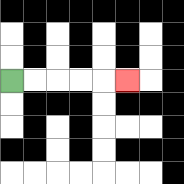{'start': '[0, 3]', 'end': '[5, 3]', 'path_directions': 'R,R,R,R,R', 'path_coordinates': '[[0, 3], [1, 3], [2, 3], [3, 3], [4, 3], [5, 3]]'}